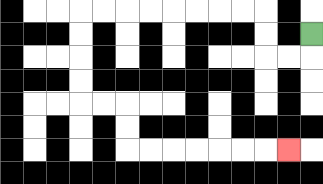{'start': '[13, 1]', 'end': '[12, 6]', 'path_directions': 'D,L,L,U,U,L,L,L,L,L,L,L,L,D,D,D,D,R,R,D,D,R,R,R,R,R,R,R', 'path_coordinates': '[[13, 1], [13, 2], [12, 2], [11, 2], [11, 1], [11, 0], [10, 0], [9, 0], [8, 0], [7, 0], [6, 0], [5, 0], [4, 0], [3, 0], [3, 1], [3, 2], [3, 3], [3, 4], [4, 4], [5, 4], [5, 5], [5, 6], [6, 6], [7, 6], [8, 6], [9, 6], [10, 6], [11, 6], [12, 6]]'}